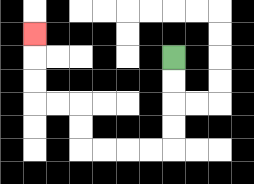{'start': '[7, 2]', 'end': '[1, 1]', 'path_directions': 'D,D,D,D,L,L,L,L,U,U,L,L,U,U,U', 'path_coordinates': '[[7, 2], [7, 3], [7, 4], [7, 5], [7, 6], [6, 6], [5, 6], [4, 6], [3, 6], [3, 5], [3, 4], [2, 4], [1, 4], [1, 3], [1, 2], [1, 1]]'}